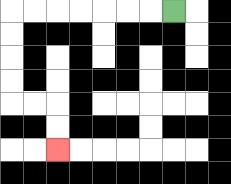{'start': '[7, 0]', 'end': '[2, 6]', 'path_directions': 'L,L,L,L,L,L,L,D,D,D,D,R,R,D,D', 'path_coordinates': '[[7, 0], [6, 0], [5, 0], [4, 0], [3, 0], [2, 0], [1, 0], [0, 0], [0, 1], [0, 2], [0, 3], [0, 4], [1, 4], [2, 4], [2, 5], [2, 6]]'}